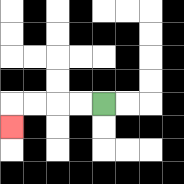{'start': '[4, 4]', 'end': '[0, 5]', 'path_directions': 'L,L,L,L,D', 'path_coordinates': '[[4, 4], [3, 4], [2, 4], [1, 4], [0, 4], [0, 5]]'}